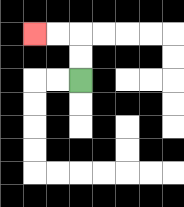{'start': '[3, 3]', 'end': '[1, 1]', 'path_directions': 'U,U,L,L', 'path_coordinates': '[[3, 3], [3, 2], [3, 1], [2, 1], [1, 1]]'}